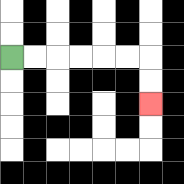{'start': '[0, 2]', 'end': '[6, 4]', 'path_directions': 'R,R,R,R,R,R,D,D', 'path_coordinates': '[[0, 2], [1, 2], [2, 2], [3, 2], [4, 2], [5, 2], [6, 2], [6, 3], [6, 4]]'}